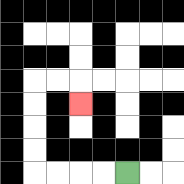{'start': '[5, 7]', 'end': '[3, 4]', 'path_directions': 'L,L,L,L,U,U,U,U,R,R,D', 'path_coordinates': '[[5, 7], [4, 7], [3, 7], [2, 7], [1, 7], [1, 6], [1, 5], [1, 4], [1, 3], [2, 3], [3, 3], [3, 4]]'}